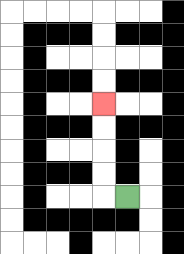{'start': '[5, 8]', 'end': '[4, 4]', 'path_directions': 'L,U,U,U,U', 'path_coordinates': '[[5, 8], [4, 8], [4, 7], [4, 6], [4, 5], [4, 4]]'}